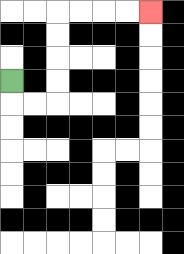{'start': '[0, 3]', 'end': '[6, 0]', 'path_directions': 'D,R,R,U,U,U,U,R,R,R,R', 'path_coordinates': '[[0, 3], [0, 4], [1, 4], [2, 4], [2, 3], [2, 2], [2, 1], [2, 0], [3, 0], [4, 0], [5, 0], [6, 0]]'}